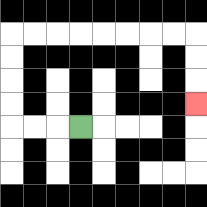{'start': '[3, 5]', 'end': '[8, 4]', 'path_directions': 'L,L,L,U,U,U,U,R,R,R,R,R,R,R,R,D,D,D', 'path_coordinates': '[[3, 5], [2, 5], [1, 5], [0, 5], [0, 4], [0, 3], [0, 2], [0, 1], [1, 1], [2, 1], [3, 1], [4, 1], [5, 1], [6, 1], [7, 1], [8, 1], [8, 2], [8, 3], [8, 4]]'}